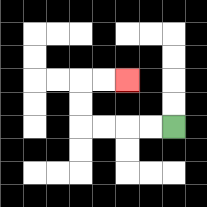{'start': '[7, 5]', 'end': '[5, 3]', 'path_directions': 'L,L,L,L,U,U,R,R', 'path_coordinates': '[[7, 5], [6, 5], [5, 5], [4, 5], [3, 5], [3, 4], [3, 3], [4, 3], [5, 3]]'}